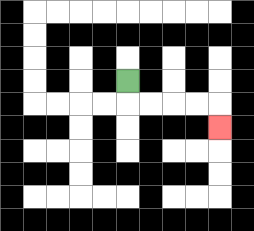{'start': '[5, 3]', 'end': '[9, 5]', 'path_directions': 'D,R,R,R,R,D', 'path_coordinates': '[[5, 3], [5, 4], [6, 4], [7, 4], [8, 4], [9, 4], [9, 5]]'}